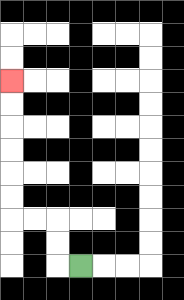{'start': '[3, 11]', 'end': '[0, 3]', 'path_directions': 'L,U,U,L,L,U,U,U,U,U,U', 'path_coordinates': '[[3, 11], [2, 11], [2, 10], [2, 9], [1, 9], [0, 9], [0, 8], [0, 7], [0, 6], [0, 5], [0, 4], [0, 3]]'}